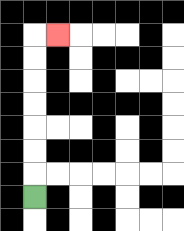{'start': '[1, 8]', 'end': '[2, 1]', 'path_directions': 'U,U,U,U,U,U,U,R', 'path_coordinates': '[[1, 8], [1, 7], [1, 6], [1, 5], [1, 4], [1, 3], [1, 2], [1, 1], [2, 1]]'}